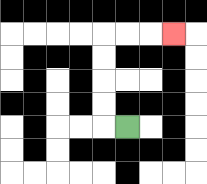{'start': '[5, 5]', 'end': '[7, 1]', 'path_directions': 'L,U,U,U,U,R,R,R', 'path_coordinates': '[[5, 5], [4, 5], [4, 4], [4, 3], [4, 2], [4, 1], [5, 1], [6, 1], [7, 1]]'}